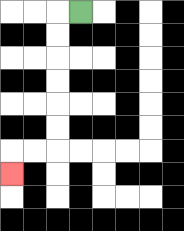{'start': '[3, 0]', 'end': '[0, 7]', 'path_directions': 'L,D,D,D,D,D,D,L,L,D', 'path_coordinates': '[[3, 0], [2, 0], [2, 1], [2, 2], [2, 3], [2, 4], [2, 5], [2, 6], [1, 6], [0, 6], [0, 7]]'}